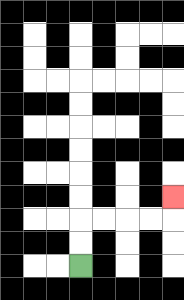{'start': '[3, 11]', 'end': '[7, 8]', 'path_directions': 'U,U,R,R,R,R,U', 'path_coordinates': '[[3, 11], [3, 10], [3, 9], [4, 9], [5, 9], [6, 9], [7, 9], [7, 8]]'}